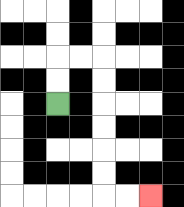{'start': '[2, 4]', 'end': '[6, 8]', 'path_directions': 'U,U,R,R,D,D,D,D,D,D,R,R', 'path_coordinates': '[[2, 4], [2, 3], [2, 2], [3, 2], [4, 2], [4, 3], [4, 4], [4, 5], [4, 6], [4, 7], [4, 8], [5, 8], [6, 8]]'}